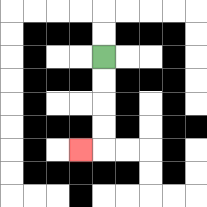{'start': '[4, 2]', 'end': '[3, 6]', 'path_directions': 'D,D,D,D,L', 'path_coordinates': '[[4, 2], [4, 3], [4, 4], [4, 5], [4, 6], [3, 6]]'}